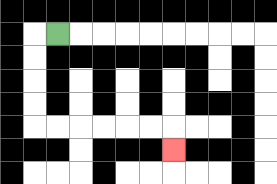{'start': '[2, 1]', 'end': '[7, 6]', 'path_directions': 'L,D,D,D,D,R,R,R,R,R,R,D', 'path_coordinates': '[[2, 1], [1, 1], [1, 2], [1, 3], [1, 4], [1, 5], [2, 5], [3, 5], [4, 5], [5, 5], [6, 5], [7, 5], [7, 6]]'}